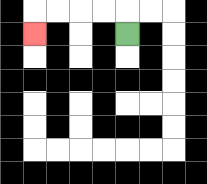{'start': '[5, 1]', 'end': '[1, 1]', 'path_directions': 'U,L,L,L,L,D', 'path_coordinates': '[[5, 1], [5, 0], [4, 0], [3, 0], [2, 0], [1, 0], [1, 1]]'}